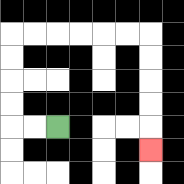{'start': '[2, 5]', 'end': '[6, 6]', 'path_directions': 'L,L,U,U,U,U,R,R,R,R,R,R,D,D,D,D,D', 'path_coordinates': '[[2, 5], [1, 5], [0, 5], [0, 4], [0, 3], [0, 2], [0, 1], [1, 1], [2, 1], [3, 1], [4, 1], [5, 1], [6, 1], [6, 2], [6, 3], [6, 4], [6, 5], [6, 6]]'}